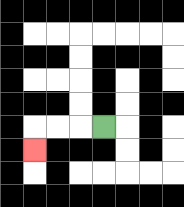{'start': '[4, 5]', 'end': '[1, 6]', 'path_directions': 'L,L,L,D', 'path_coordinates': '[[4, 5], [3, 5], [2, 5], [1, 5], [1, 6]]'}